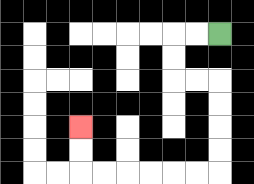{'start': '[9, 1]', 'end': '[3, 5]', 'path_directions': 'L,L,D,D,R,R,D,D,D,D,L,L,L,L,L,L,U,U', 'path_coordinates': '[[9, 1], [8, 1], [7, 1], [7, 2], [7, 3], [8, 3], [9, 3], [9, 4], [9, 5], [9, 6], [9, 7], [8, 7], [7, 7], [6, 7], [5, 7], [4, 7], [3, 7], [3, 6], [3, 5]]'}